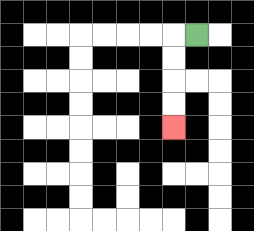{'start': '[8, 1]', 'end': '[7, 5]', 'path_directions': 'L,D,D,D,D', 'path_coordinates': '[[8, 1], [7, 1], [7, 2], [7, 3], [7, 4], [7, 5]]'}